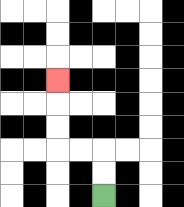{'start': '[4, 8]', 'end': '[2, 3]', 'path_directions': 'U,U,L,L,U,U,U', 'path_coordinates': '[[4, 8], [4, 7], [4, 6], [3, 6], [2, 6], [2, 5], [2, 4], [2, 3]]'}